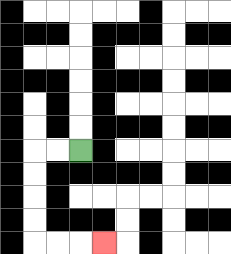{'start': '[3, 6]', 'end': '[4, 10]', 'path_directions': 'L,L,D,D,D,D,R,R,R', 'path_coordinates': '[[3, 6], [2, 6], [1, 6], [1, 7], [1, 8], [1, 9], [1, 10], [2, 10], [3, 10], [4, 10]]'}